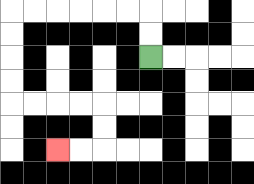{'start': '[6, 2]', 'end': '[2, 6]', 'path_directions': 'U,U,L,L,L,L,L,L,D,D,D,D,R,R,R,R,D,D,L,L', 'path_coordinates': '[[6, 2], [6, 1], [6, 0], [5, 0], [4, 0], [3, 0], [2, 0], [1, 0], [0, 0], [0, 1], [0, 2], [0, 3], [0, 4], [1, 4], [2, 4], [3, 4], [4, 4], [4, 5], [4, 6], [3, 6], [2, 6]]'}